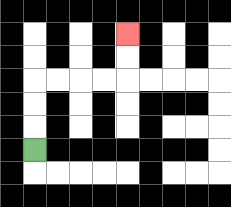{'start': '[1, 6]', 'end': '[5, 1]', 'path_directions': 'U,U,U,R,R,R,R,U,U', 'path_coordinates': '[[1, 6], [1, 5], [1, 4], [1, 3], [2, 3], [3, 3], [4, 3], [5, 3], [5, 2], [5, 1]]'}